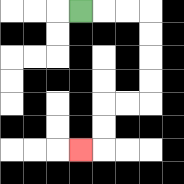{'start': '[3, 0]', 'end': '[3, 6]', 'path_directions': 'R,R,R,D,D,D,D,L,L,D,D,L', 'path_coordinates': '[[3, 0], [4, 0], [5, 0], [6, 0], [6, 1], [6, 2], [6, 3], [6, 4], [5, 4], [4, 4], [4, 5], [4, 6], [3, 6]]'}